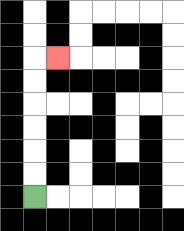{'start': '[1, 8]', 'end': '[2, 2]', 'path_directions': 'U,U,U,U,U,U,R', 'path_coordinates': '[[1, 8], [1, 7], [1, 6], [1, 5], [1, 4], [1, 3], [1, 2], [2, 2]]'}